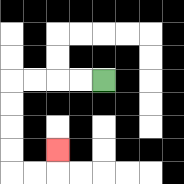{'start': '[4, 3]', 'end': '[2, 6]', 'path_directions': 'L,L,L,L,D,D,D,D,R,R,U', 'path_coordinates': '[[4, 3], [3, 3], [2, 3], [1, 3], [0, 3], [0, 4], [0, 5], [0, 6], [0, 7], [1, 7], [2, 7], [2, 6]]'}